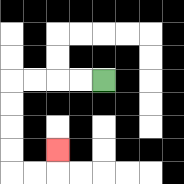{'start': '[4, 3]', 'end': '[2, 6]', 'path_directions': 'L,L,L,L,D,D,D,D,R,R,U', 'path_coordinates': '[[4, 3], [3, 3], [2, 3], [1, 3], [0, 3], [0, 4], [0, 5], [0, 6], [0, 7], [1, 7], [2, 7], [2, 6]]'}